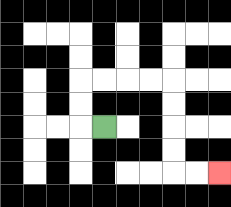{'start': '[4, 5]', 'end': '[9, 7]', 'path_directions': 'L,U,U,R,R,R,R,D,D,D,D,R,R', 'path_coordinates': '[[4, 5], [3, 5], [3, 4], [3, 3], [4, 3], [5, 3], [6, 3], [7, 3], [7, 4], [7, 5], [7, 6], [7, 7], [8, 7], [9, 7]]'}